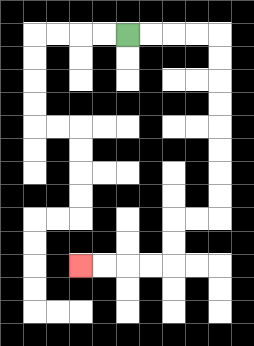{'start': '[5, 1]', 'end': '[3, 11]', 'path_directions': 'R,R,R,R,D,D,D,D,D,D,D,D,L,L,D,D,L,L,L,L', 'path_coordinates': '[[5, 1], [6, 1], [7, 1], [8, 1], [9, 1], [9, 2], [9, 3], [9, 4], [9, 5], [9, 6], [9, 7], [9, 8], [9, 9], [8, 9], [7, 9], [7, 10], [7, 11], [6, 11], [5, 11], [4, 11], [3, 11]]'}